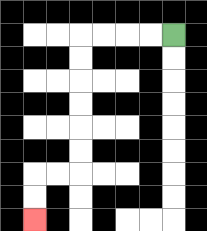{'start': '[7, 1]', 'end': '[1, 9]', 'path_directions': 'L,L,L,L,D,D,D,D,D,D,L,L,D,D', 'path_coordinates': '[[7, 1], [6, 1], [5, 1], [4, 1], [3, 1], [3, 2], [3, 3], [3, 4], [3, 5], [3, 6], [3, 7], [2, 7], [1, 7], [1, 8], [1, 9]]'}